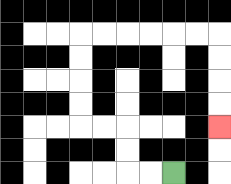{'start': '[7, 7]', 'end': '[9, 5]', 'path_directions': 'L,L,U,U,L,L,U,U,U,U,R,R,R,R,R,R,D,D,D,D', 'path_coordinates': '[[7, 7], [6, 7], [5, 7], [5, 6], [5, 5], [4, 5], [3, 5], [3, 4], [3, 3], [3, 2], [3, 1], [4, 1], [5, 1], [6, 1], [7, 1], [8, 1], [9, 1], [9, 2], [9, 3], [9, 4], [9, 5]]'}